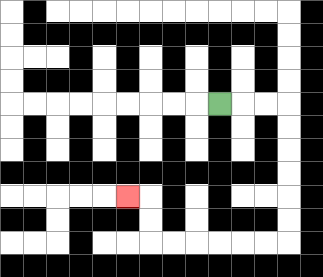{'start': '[9, 4]', 'end': '[5, 8]', 'path_directions': 'R,R,R,D,D,D,D,D,D,L,L,L,L,L,L,U,U,L', 'path_coordinates': '[[9, 4], [10, 4], [11, 4], [12, 4], [12, 5], [12, 6], [12, 7], [12, 8], [12, 9], [12, 10], [11, 10], [10, 10], [9, 10], [8, 10], [7, 10], [6, 10], [6, 9], [6, 8], [5, 8]]'}